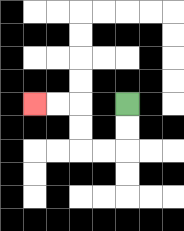{'start': '[5, 4]', 'end': '[1, 4]', 'path_directions': 'D,D,L,L,U,U,L,L', 'path_coordinates': '[[5, 4], [5, 5], [5, 6], [4, 6], [3, 6], [3, 5], [3, 4], [2, 4], [1, 4]]'}